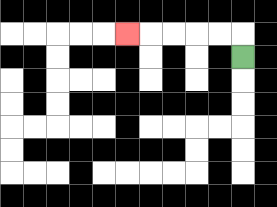{'start': '[10, 2]', 'end': '[5, 1]', 'path_directions': 'U,L,L,L,L,L', 'path_coordinates': '[[10, 2], [10, 1], [9, 1], [8, 1], [7, 1], [6, 1], [5, 1]]'}